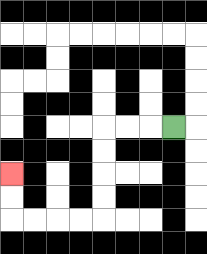{'start': '[7, 5]', 'end': '[0, 7]', 'path_directions': 'L,L,L,D,D,D,D,L,L,L,L,U,U', 'path_coordinates': '[[7, 5], [6, 5], [5, 5], [4, 5], [4, 6], [4, 7], [4, 8], [4, 9], [3, 9], [2, 9], [1, 9], [0, 9], [0, 8], [0, 7]]'}